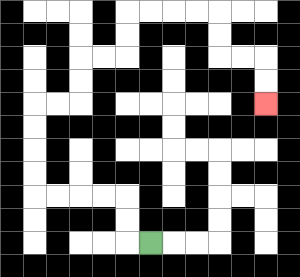{'start': '[6, 10]', 'end': '[11, 4]', 'path_directions': 'L,U,U,L,L,L,L,U,U,U,U,R,R,U,U,R,R,U,U,R,R,R,R,D,D,R,R,D,D', 'path_coordinates': '[[6, 10], [5, 10], [5, 9], [5, 8], [4, 8], [3, 8], [2, 8], [1, 8], [1, 7], [1, 6], [1, 5], [1, 4], [2, 4], [3, 4], [3, 3], [3, 2], [4, 2], [5, 2], [5, 1], [5, 0], [6, 0], [7, 0], [8, 0], [9, 0], [9, 1], [9, 2], [10, 2], [11, 2], [11, 3], [11, 4]]'}